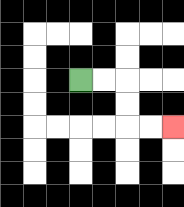{'start': '[3, 3]', 'end': '[7, 5]', 'path_directions': 'R,R,D,D,R,R', 'path_coordinates': '[[3, 3], [4, 3], [5, 3], [5, 4], [5, 5], [6, 5], [7, 5]]'}